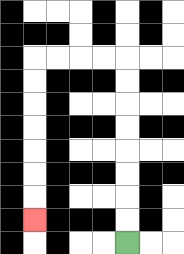{'start': '[5, 10]', 'end': '[1, 9]', 'path_directions': 'U,U,U,U,U,U,U,U,L,L,L,L,D,D,D,D,D,D,D', 'path_coordinates': '[[5, 10], [5, 9], [5, 8], [5, 7], [5, 6], [5, 5], [5, 4], [5, 3], [5, 2], [4, 2], [3, 2], [2, 2], [1, 2], [1, 3], [1, 4], [1, 5], [1, 6], [1, 7], [1, 8], [1, 9]]'}